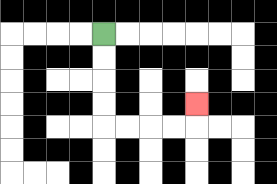{'start': '[4, 1]', 'end': '[8, 4]', 'path_directions': 'D,D,D,D,R,R,R,R,U', 'path_coordinates': '[[4, 1], [4, 2], [4, 3], [4, 4], [4, 5], [5, 5], [6, 5], [7, 5], [8, 5], [8, 4]]'}